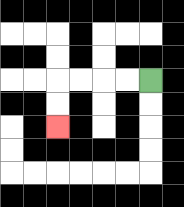{'start': '[6, 3]', 'end': '[2, 5]', 'path_directions': 'L,L,L,L,D,D', 'path_coordinates': '[[6, 3], [5, 3], [4, 3], [3, 3], [2, 3], [2, 4], [2, 5]]'}